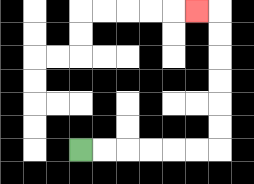{'start': '[3, 6]', 'end': '[8, 0]', 'path_directions': 'R,R,R,R,R,R,U,U,U,U,U,U,L', 'path_coordinates': '[[3, 6], [4, 6], [5, 6], [6, 6], [7, 6], [8, 6], [9, 6], [9, 5], [9, 4], [9, 3], [9, 2], [9, 1], [9, 0], [8, 0]]'}